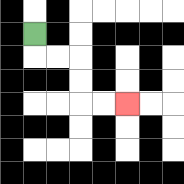{'start': '[1, 1]', 'end': '[5, 4]', 'path_directions': 'D,R,R,D,D,R,R', 'path_coordinates': '[[1, 1], [1, 2], [2, 2], [3, 2], [3, 3], [3, 4], [4, 4], [5, 4]]'}